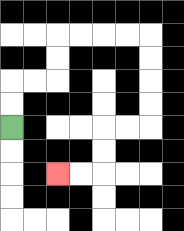{'start': '[0, 5]', 'end': '[2, 7]', 'path_directions': 'U,U,R,R,U,U,R,R,R,R,D,D,D,D,L,L,D,D,L,L', 'path_coordinates': '[[0, 5], [0, 4], [0, 3], [1, 3], [2, 3], [2, 2], [2, 1], [3, 1], [4, 1], [5, 1], [6, 1], [6, 2], [6, 3], [6, 4], [6, 5], [5, 5], [4, 5], [4, 6], [4, 7], [3, 7], [2, 7]]'}